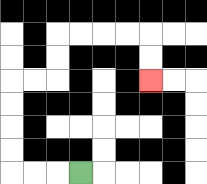{'start': '[3, 7]', 'end': '[6, 3]', 'path_directions': 'L,L,L,U,U,U,U,R,R,U,U,R,R,R,R,D,D', 'path_coordinates': '[[3, 7], [2, 7], [1, 7], [0, 7], [0, 6], [0, 5], [0, 4], [0, 3], [1, 3], [2, 3], [2, 2], [2, 1], [3, 1], [4, 1], [5, 1], [6, 1], [6, 2], [6, 3]]'}